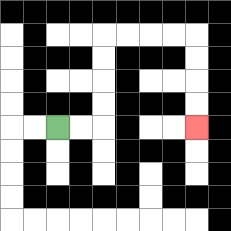{'start': '[2, 5]', 'end': '[8, 5]', 'path_directions': 'R,R,U,U,U,U,R,R,R,R,D,D,D,D', 'path_coordinates': '[[2, 5], [3, 5], [4, 5], [4, 4], [4, 3], [4, 2], [4, 1], [5, 1], [6, 1], [7, 1], [8, 1], [8, 2], [8, 3], [8, 4], [8, 5]]'}